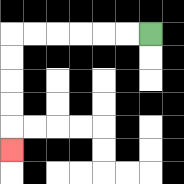{'start': '[6, 1]', 'end': '[0, 6]', 'path_directions': 'L,L,L,L,L,L,D,D,D,D,D', 'path_coordinates': '[[6, 1], [5, 1], [4, 1], [3, 1], [2, 1], [1, 1], [0, 1], [0, 2], [0, 3], [0, 4], [0, 5], [0, 6]]'}